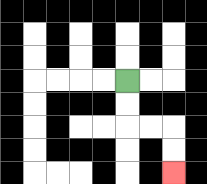{'start': '[5, 3]', 'end': '[7, 7]', 'path_directions': 'D,D,R,R,D,D', 'path_coordinates': '[[5, 3], [5, 4], [5, 5], [6, 5], [7, 5], [7, 6], [7, 7]]'}